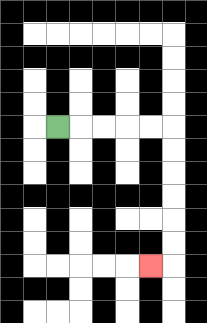{'start': '[2, 5]', 'end': '[6, 11]', 'path_directions': 'R,R,R,R,R,D,D,D,D,D,D,L', 'path_coordinates': '[[2, 5], [3, 5], [4, 5], [5, 5], [6, 5], [7, 5], [7, 6], [7, 7], [7, 8], [7, 9], [7, 10], [7, 11], [6, 11]]'}